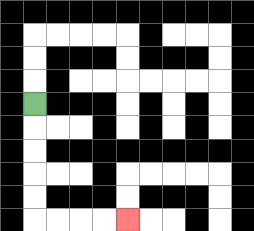{'start': '[1, 4]', 'end': '[5, 9]', 'path_directions': 'D,D,D,D,D,R,R,R,R', 'path_coordinates': '[[1, 4], [1, 5], [1, 6], [1, 7], [1, 8], [1, 9], [2, 9], [3, 9], [4, 9], [5, 9]]'}